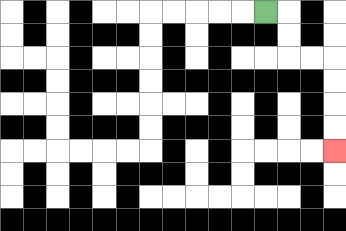{'start': '[11, 0]', 'end': '[14, 6]', 'path_directions': 'R,D,D,R,R,D,D,D,D', 'path_coordinates': '[[11, 0], [12, 0], [12, 1], [12, 2], [13, 2], [14, 2], [14, 3], [14, 4], [14, 5], [14, 6]]'}